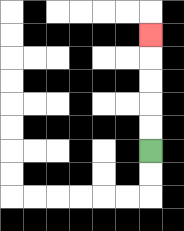{'start': '[6, 6]', 'end': '[6, 1]', 'path_directions': 'U,U,U,U,U', 'path_coordinates': '[[6, 6], [6, 5], [6, 4], [6, 3], [6, 2], [6, 1]]'}